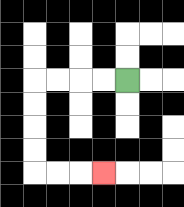{'start': '[5, 3]', 'end': '[4, 7]', 'path_directions': 'L,L,L,L,D,D,D,D,R,R,R', 'path_coordinates': '[[5, 3], [4, 3], [3, 3], [2, 3], [1, 3], [1, 4], [1, 5], [1, 6], [1, 7], [2, 7], [3, 7], [4, 7]]'}